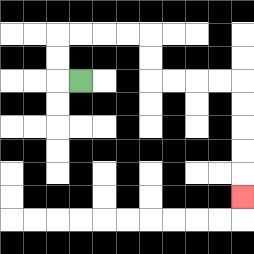{'start': '[3, 3]', 'end': '[10, 8]', 'path_directions': 'L,U,U,R,R,R,R,D,D,R,R,R,R,D,D,D,D,D', 'path_coordinates': '[[3, 3], [2, 3], [2, 2], [2, 1], [3, 1], [4, 1], [5, 1], [6, 1], [6, 2], [6, 3], [7, 3], [8, 3], [9, 3], [10, 3], [10, 4], [10, 5], [10, 6], [10, 7], [10, 8]]'}